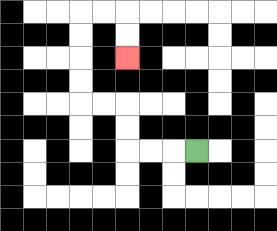{'start': '[8, 6]', 'end': '[5, 2]', 'path_directions': 'L,L,L,U,U,L,L,U,U,U,U,R,R,D,D', 'path_coordinates': '[[8, 6], [7, 6], [6, 6], [5, 6], [5, 5], [5, 4], [4, 4], [3, 4], [3, 3], [3, 2], [3, 1], [3, 0], [4, 0], [5, 0], [5, 1], [5, 2]]'}